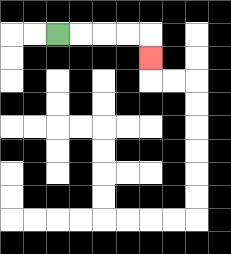{'start': '[2, 1]', 'end': '[6, 2]', 'path_directions': 'R,R,R,R,D', 'path_coordinates': '[[2, 1], [3, 1], [4, 1], [5, 1], [6, 1], [6, 2]]'}